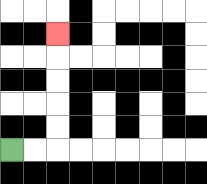{'start': '[0, 6]', 'end': '[2, 1]', 'path_directions': 'R,R,U,U,U,U,U', 'path_coordinates': '[[0, 6], [1, 6], [2, 6], [2, 5], [2, 4], [2, 3], [2, 2], [2, 1]]'}